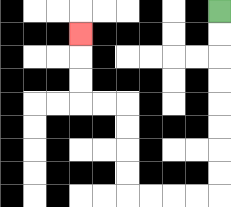{'start': '[9, 0]', 'end': '[3, 1]', 'path_directions': 'D,D,D,D,D,D,D,D,L,L,L,L,U,U,U,U,L,L,U,U,U', 'path_coordinates': '[[9, 0], [9, 1], [9, 2], [9, 3], [9, 4], [9, 5], [9, 6], [9, 7], [9, 8], [8, 8], [7, 8], [6, 8], [5, 8], [5, 7], [5, 6], [5, 5], [5, 4], [4, 4], [3, 4], [3, 3], [3, 2], [3, 1]]'}